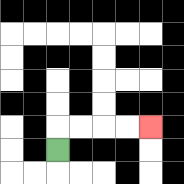{'start': '[2, 6]', 'end': '[6, 5]', 'path_directions': 'U,R,R,R,R', 'path_coordinates': '[[2, 6], [2, 5], [3, 5], [4, 5], [5, 5], [6, 5]]'}